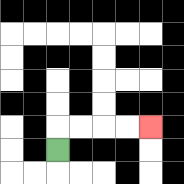{'start': '[2, 6]', 'end': '[6, 5]', 'path_directions': 'U,R,R,R,R', 'path_coordinates': '[[2, 6], [2, 5], [3, 5], [4, 5], [5, 5], [6, 5]]'}